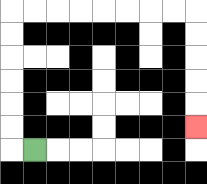{'start': '[1, 6]', 'end': '[8, 5]', 'path_directions': 'L,U,U,U,U,U,U,R,R,R,R,R,R,R,R,D,D,D,D,D', 'path_coordinates': '[[1, 6], [0, 6], [0, 5], [0, 4], [0, 3], [0, 2], [0, 1], [0, 0], [1, 0], [2, 0], [3, 0], [4, 0], [5, 0], [6, 0], [7, 0], [8, 0], [8, 1], [8, 2], [8, 3], [8, 4], [8, 5]]'}